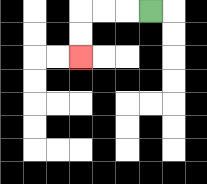{'start': '[6, 0]', 'end': '[3, 2]', 'path_directions': 'L,L,L,D,D', 'path_coordinates': '[[6, 0], [5, 0], [4, 0], [3, 0], [3, 1], [3, 2]]'}